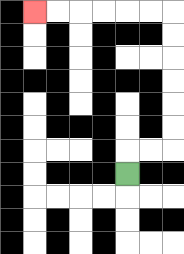{'start': '[5, 7]', 'end': '[1, 0]', 'path_directions': 'U,R,R,U,U,U,U,U,U,L,L,L,L,L,L', 'path_coordinates': '[[5, 7], [5, 6], [6, 6], [7, 6], [7, 5], [7, 4], [7, 3], [7, 2], [7, 1], [7, 0], [6, 0], [5, 0], [4, 0], [3, 0], [2, 0], [1, 0]]'}